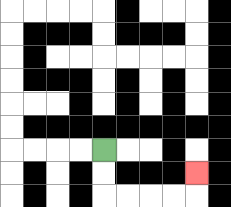{'start': '[4, 6]', 'end': '[8, 7]', 'path_directions': 'D,D,R,R,R,R,U', 'path_coordinates': '[[4, 6], [4, 7], [4, 8], [5, 8], [6, 8], [7, 8], [8, 8], [8, 7]]'}